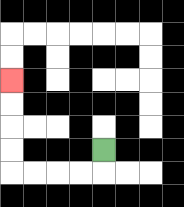{'start': '[4, 6]', 'end': '[0, 3]', 'path_directions': 'D,L,L,L,L,U,U,U,U', 'path_coordinates': '[[4, 6], [4, 7], [3, 7], [2, 7], [1, 7], [0, 7], [0, 6], [0, 5], [0, 4], [0, 3]]'}